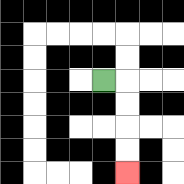{'start': '[4, 3]', 'end': '[5, 7]', 'path_directions': 'R,D,D,D,D', 'path_coordinates': '[[4, 3], [5, 3], [5, 4], [5, 5], [5, 6], [5, 7]]'}